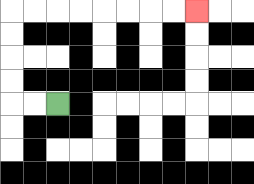{'start': '[2, 4]', 'end': '[8, 0]', 'path_directions': 'L,L,U,U,U,U,R,R,R,R,R,R,R,R', 'path_coordinates': '[[2, 4], [1, 4], [0, 4], [0, 3], [0, 2], [0, 1], [0, 0], [1, 0], [2, 0], [3, 0], [4, 0], [5, 0], [6, 0], [7, 0], [8, 0]]'}